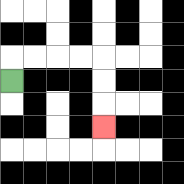{'start': '[0, 3]', 'end': '[4, 5]', 'path_directions': 'U,R,R,R,R,D,D,D', 'path_coordinates': '[[0, 3], [0, 2], [1, 2], [2, 2], [3, 2], [4, 2], [4, 3], [4, 4], [4, 5]]'}